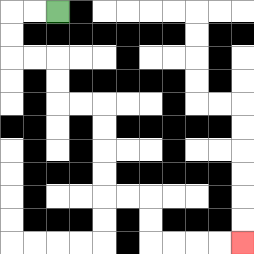{'start': '[2, 0]', 'end': '[10, 10]', 'path_directions': 'L,L,D,D,R,R,D,D,R,R,D,D,D,D,R,R,D,D,R,R,R,R', 'path_coordinates': '[[2, 0], [1, 0], [0, 0], [0, 1], [0, 2], [1, 2], [2, 2], [2, 3], [2, 4], [3, 4], [4, 4], [4, 5], [4, 6], [4, 7], [4, 8], [5, 8], [6, 8], [6, 9], [6, 10], [7, 10], [8, 10], [9, 10], [10, 10]]'}